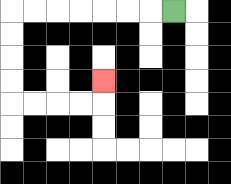{'start': '[7, 0]', 'end': '[4, 3]', 'path_directions': 'L,L,L,L,L,L,L,D,D,D,D,R,R,R,R,U', 'path_coordinates': '[[7, 0], [6, 0], [5, 0], [4, 0], [3, 0], [2, 0], [1, 0], [0, 0], [0, 1], [0, 2], [0, 3], [0, 4], [1, 4], [2, 4], [3, 4], [4, 4], [4, 3]]'}